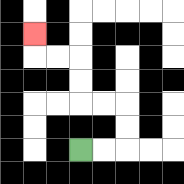{'start': '[3, 6]', 'end': '[1, 1]', 'path_directions': 'R,R,U,U,L,L,U,U,L,L,U', 'path_coordinates': '[[3, 6], [4, 6], [5, 6], [5, 5], [5, 4], [4, 4], [3, 4], [3, 3], [3, 2], [2, 2], [1, 2], [1, 1]]'}